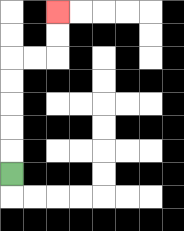{'start': '[0, 7]', 'end': '[2, 0]', 'path_directions': 'U,U,U,U,U,R,R,U,U', 'path_coordinates': '[[0, 7], [0, 6], [0, 5], [0, 4], [0, 3], [0, 2], [1, 2], [2, 2], [2, 1], [2, 0]]'}